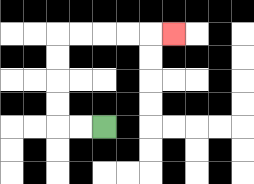{'start': '[4, 5]', 'end': '[7, 1]', 'path_directions': 'L,L,U,U,U,U,R,R,R,R,R', 'path_coordinates': '[[4, 5], [3, 5], [2, 5], [2, 4], [2, 3], [2, 2], [2, 1], [3, 1], [4, 1], [5, 1], [6, 1], [7, 1]]'}